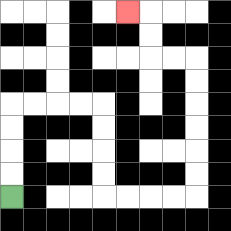{'start': '[0, 8]', 'end': '[5, 0]', 'path_directions': 'U,U,U,U,R,R,R,R,D,D,D,D,R,R,R,R,U,U,U,U,U,U,L,L,U,U,L', 'path_coordinates': '[[0, 8], [0, 7], [0, 6], [0, 5], [0, 4], [1, 4], [2, 4], [3, 4], [4, 4], [4, 5], [4, 6], [4, 7], [4, 8], [5, 8], [6, 8], [7, 8], [8, 8], [8, 7], [8, 6], [8, 5], [8, 4], [8, 3], [8, 2], [7, 2], [6, 2], [6, 1], [6, 0], [5, 0]]'}